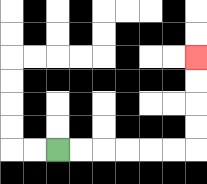{'start': '[2, 6]', 'end': '[8, 2]', 'path_directions': 'R,R,R,R,R,R,U,U,U,U', 'path_coordinates': '[[2, 6], [3, 6], [4, 6], [5, 6], [6, 6], [7, 6], [8, 6], [8, 5], [8, 4], [8, 3], [8, 2]]'}